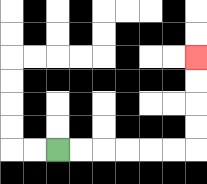{'start': '[2, 6]', 'end': '[8, 2]', 'path_directions': 'R,R,R,R,R,R,U,U,U,U', 'path_coordinates': '[[2, 6], [3, 6], [4, 6], [5, 6], [6, 6], [7, 6], [8, 6], [8, 5], [8, 4], [8, 3], [8, 2]]'}